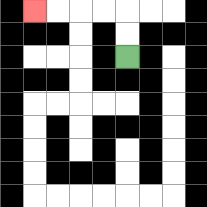{'start': '[5, 2]', 'end': '[1, 0]', 'path_directions': 'U,U,L,L,L,L', 'path_coordinates': '[[5, 2], [5, 1], [5, 0], [4, 0], [3, 0], [2, 0], [1, 0]]'}